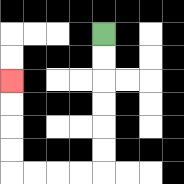{'start': '[4, 1]', 'end': '[0, 3]', 'path_directions': 'D,D,D,D,D,D,L,L,L,L,U,U,U,U', 'path_coordinates': '[[4, 1], [4, 2], [4, 3], [4, 4], [4, 5], [4, 6], [4, 7], [3, 7], [2, 7], [1, 7], [0, 7], [0, 6], [0, 5], [0, 4], [0, 3]]'}